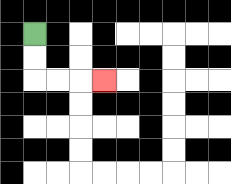{'start': '[1, 1]', 'end': '[4, 3]', 'path_directions': 'D,D,R,R,R', 'path_coordinates': '[[1, 1], [1, 2], [1, 3], [2, 3], [3, 3], [4, 3]]'}